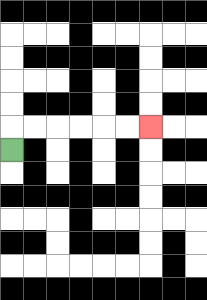{'start': '[0, 6]', 'end': '[6, 5]', 'path_directions': 'U,R,R,R,R,R,R', 'path_coordinates': '[[0, 6], [0, 5], [1, 5], [2, 5], [3, 5], [4, 5], [5, 5], [6, 5]]'}